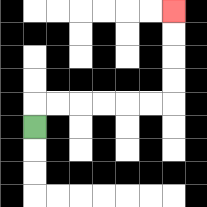{'start': '[1, 5]', 'end': '[7, 0]', 'path_directions': 'U,R,R,R,R,R,R,U,U,U,U', 'path_coordinates': '[[1, 5], [1, 4], [2, 4], [3, 4], [4, 4], [5, 4], [6, 4], [7, 4], [7, 3], [7, 2], [7, 1], [7, 0]]'}